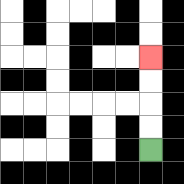{'start': '[6, 6]', 'end': '[6, 2]', 'path_directions': 'U,U,U,U', 'path_coordinates': '[[6, 6], [6, 5], [6, 4], [6, 3], [6, 2]]'}